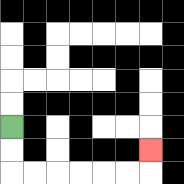{'start': '[0, 5]', 'end': '[6, 6]', 'path_directions': 'D,D,R,R,R,R,R,R,U', 'path_coordinates': '[[0, 5], [0, 6], [0, 7], [1, 7], [2, 7], [3, 7], [4, 7], [5, 7], [6, 7], [6, 6]]'}